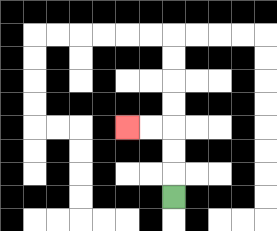{'start': '[7, 8]', 'end': '[5, 5]', 'path_directions': 'U,U,U,L,L', 'path_coordinates': '[[7, 8], [7, 7], [7, 6], [7, 5], [6, 5], [5, 5]]'}